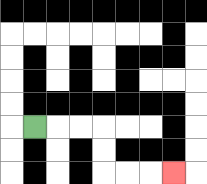{'start': '[1, 5]', 'end': '[7, 7]', 'path_directions': 'R,R,R,D,D,R,R,R', 'path_coordinates': '[[1, 5], [2, 5], [3, 5], [4, 5], [4, 6], [4, 7], [5, 7], [6, 7], [7, 7]]'}